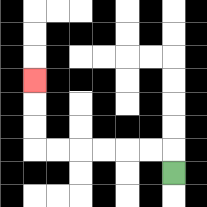{'start': '[7, 7]', 'end': '[1, 3]', 'path_directions': 'U,L,L,L,L,L,L,U,U,U', 'path_coordinates': '[[7, 7], [7, 6], [6, 6], [5, 6], [4, 6], [3, 6], [2, 6], [1, 6], [1, 5], [1, 4], [1, 3]]'}